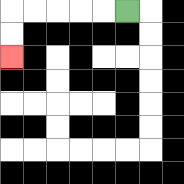{'start': '[5, 0]', 'end': '[0, 2]', 'path_directions': 'L,L,L,L,L,D,D', 'path_coordinates': '[[5, 0], [4, 0], [3, 0], [2, 0], [1, 0], [0, 0], [0, 1], [0, 2]]'}